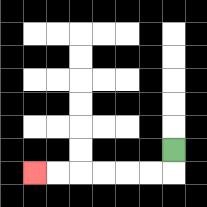{'start': '[7, 6]', 'end': '[1, 7]', 'path_directions': 'D,L,L,L,L,L,L', 'path_coordinates': '[[7, 6], [7, 7], [6, 7], [5, 7], [4, 7], [3, 7], [2, 7], [1, 7]]'}